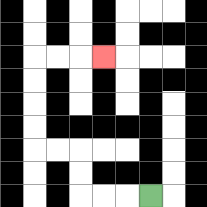{'start': '[6, 8]', 'end': '[4, 2]', 'path_directions': 'L,L,L,U,U,L,L,U,U,U,U,R,R,R', 'path_coordinates': '[[6, 8], [5, 8], [4, 8], [3, 8], [3, 7], [3, 6], [2, 6], [1, 6], [1, 5], [1, 4], [1, 3], [1, 2], [2, 2], [3, 2], [4, 2]]'}